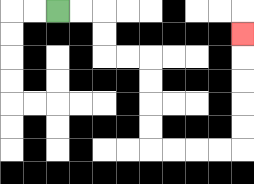{'start': '[2, 0]', 'end': '[10, 1]', 'path_directions': 'R,R,D,D,R,R,D,D,D,D,R,R,R,R,U,U,U,U,U', 'path_coordinates': '[[2, 0], [3, 0], [4, 0], [4, 1], [4, 2], [5, 2], [6, 2], [6, 3], [6, 4], [6, 5], [6, 6], [7, 6], [8, 6], [9, 6], [10, 6], [10, 5], [10, 4], [10, 3], [10, 2], [10, 1]]'}